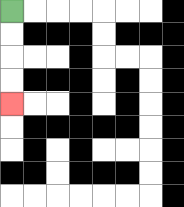{'start': '[0, 0]', 'end': '[0, 4]', 'path_directions': 'D,D,D,D', 'path_coordinates': '[[0, 0], [0, 1], [0, 2], [0, 3], [0, 4]]'}